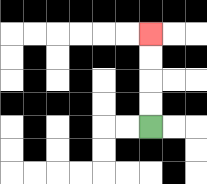{'start': '[6, 5]', 'end': '[6, 1]', 'path_directions': 'U,U,U,U', 'path_coordinates': '[[6, 5], [6, 4], [6, 3], [6, 2], [6, 1]]'}